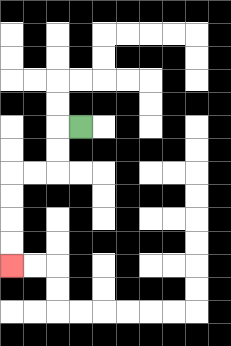{'start': '[3, 5]', 'end': '[0, 11]', 'path_directions': 'L,D,D,L,L,D,D,D,D', 'path_coordinates': '[[3, 5], [2, 5], [2, 6], [2, 7], [1, 7], [0, 7], [0, 8], [0, 9], [0, 10], [0, 11]]'}